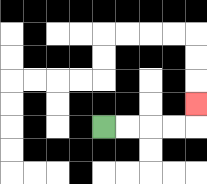{'start': '[4, 5]', 'end': '[8, 4]', 'path_directions': 'R,R,R,R,U', 'path_coordinates': '[[4, 5], [5, 5], [6, 5], [7, 5], [8, 5], [8, 4]]'}